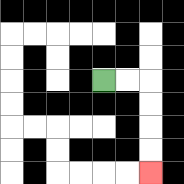{'start': '[4, 3]', 'end': '[6, 7]', 'path_directions': 'R,R,D,D,D,D', 'path_coordinates': '[[4, 3], [5, 3], [6, 3], [6, 4], [6, 5], [6, 6], [6, 7]]'}